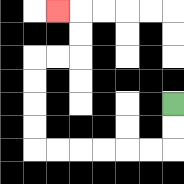{'start': '[7, 4]', 'end': '[2, 0]', 'path_directions': 'D,D,L,L,L,L,L,L,U,U,U,U,R,R,U,U,L', 'path_coordinates': '[[7, 4], [7, 5], [7, 6], [6, 6], [5, 6], [4, 6], [3, 6], [2, 6], [1, 6], [1, 5], [1, 4], [1, 3], [1, 2], [2, 2], [3, 2], [3, 1], [3, 0], [2, 0]]'}